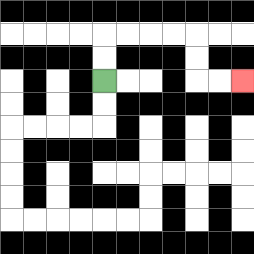{'start': '[4, 3]', 'end': '[10, 3]', 'path_directions': 'U,U,R,R,R,R,D,D,R,R', 'path_coordinates': '[[4, 3], [4, 2], [4, 1], [5, 1], [6, 1], [7, 1], [8, 1], [8, 2], [8, 3], [9, 3], [10, 3]]'}